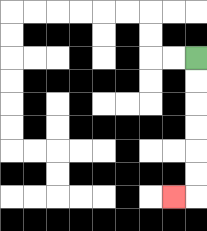{'start': '[8, 2]', 'end': '[7, 8]', 'path_directions': 'D,D,D,D,D,D,L', 'path_coordinates': '[[8, 2], [8, 3], [8, 4], [8, 5], [8, 6], [8, 7], [8, 8], [7, 8]]'}